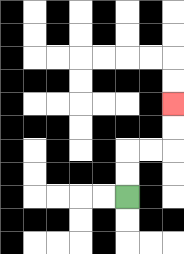{'start': '[5, 8]', 'end': '[7, 4]', 'path_directions': 'U,U,R,R,U,U', 'path_coordinates': '[[5, 8], [5, 7], [5, 6], [6, 6], [7, 6], [7, 5], [7, 4]]'}